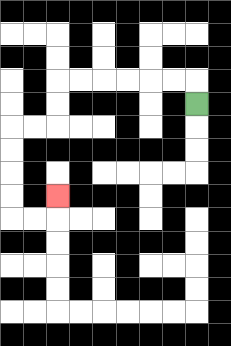{'start': '[8, 4]', 'end': '[2, 8]', 'path_directions': 'U,L,L,L,L,L,L,D,D,L,L,D,D,D,D,R,R,U', 'path_coordinates': '[[8, 4], [8, 3], [7, 3], [6, 3], [5, 3], [4, 3], [3, 3], [2, 3], [2, 4], [2, 5], [1, 5], [0, 5], [0, 6], [0, 7], [0, 8], [0, 9], [1, 9], [2, 9], [2, 8]]'}